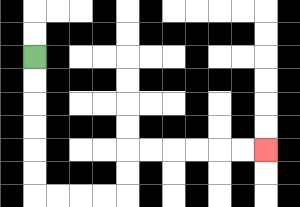{'start': '[1, 2]', 'end': '[11, 6]', 'path_directions': 'D,D,D,D,D,D,R,R,R,R,U,U,R,R,R,R,R,R', 'path_coordinates': '[[1, 2], [1, 3], [1, 4], [1, 5], [1, 6], [1, 7], [1, 8], [2, 8], [3, 8], [4, 8], [5, 8], [5, 7], [5, 6], [6, 6], [7, 6], [8, 6], [9, 6], [10, 6], [11, 6]]'}